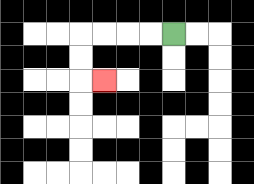{'start': '[7, 1]', 'end': '[4, 3]', 'path_directions': 'L,L,L,L,D,D,R', 'path_coordinates': '[[7, 1], [6, 1], [5, 1], [4, 1], [3, 1], [3, 2], [3, 3], [4, 3]]'}